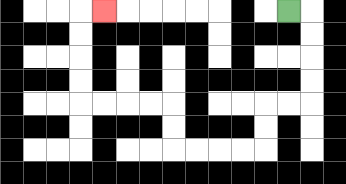{'start': '[12, 0]', 'end': '[4, 0]', 'path_directions': 'R,D,D,D,D,L,L,D,D,L,L,L,L,U,U,L,L,L,L,U,U,U,U,R', 'path_coordinates': '[[12, 0], [13, 0], [13, 1], [13, 2], [13, 3], [13, 4], [12, 4], [11, 4], [11, 5], [11, 6], [10, 6], [9, 6], [8, 6], [7, 6], [7, 5], [7, 4], [6, 4], [5, 4], [4, 4], [3, 4], [3, 3], [3, 2], [3, 1], [3, 0], [4, 0]]'}